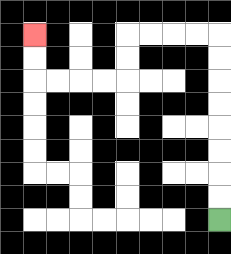{'start': '[9, 9]', 'end': '[1, 1]', 'path_directions': 'U,U,U,U,U,U,U,U,L,L,L,L,D,D,L,L,L,L,U,U', 'path_coordinates': '[[9, 9], [9, 8], [9, 7], [9, 6], [9, 5], [9, 4], [9, 3], [9, 2], [9, 1], [8, 1], [7, 1], [6, 1], [5, 1], [5, 2], [5, 3], [4, 3], [3, 3], [2, 3], [1, 3], [1, 2], [1, 1]]'}